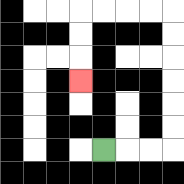{'start': '[4, 6]', 'end': '[3, 3]', 'path_directions': 'R,R,R,U,U,U,U,U,U,L,L,L,L,D,D,D', 'path_coordinates': '[[4, 6], [5, 6], [6, 6], [7, 6], [7, 5], [7, 4], [7, 3], [7, 2], [7, 1], [7, 0], [6, 0], [5, 0], [4, 0], [3, 0], [3, 1], [3, 2], [3, 3]]'}